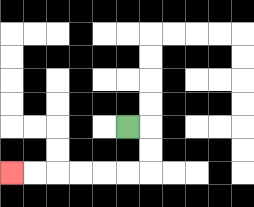{'start': '[5, 5]', 'end': '[0, 7]', 'path_directions': 'R,D,D,L,L,L,L,L,L', 'path_coordinates': '[[5, 5], [6, 5], [6, 6], [6, 7], [5, 7], [4, 7], [3, 7], [2, 7], [1, 7], [0, 7]]'}